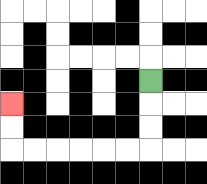{'start': '[6, 3]', 'end': '[0, 4]', 'path_directions': 'D,D,D,L,L,L,L,L,L,U,U', 'path_coordinates': '[[6, 3], [6, 4], [6, 5], [6, 6], [5, 6], [4, 6], [3, 6], [2, 6], [1, 6], [0, 6], [0, 5], [0, 4]]'}